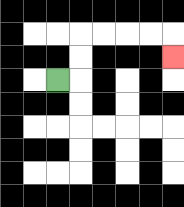{'start': '[2, 3]', 'end': '[7, 2]', 'path_directions': 'R,U,U,R,R,R,R,D', 'path_coordinates': '[[2, 3], [3, 3], [3, 2], [3, 1], [4, 1], [5, 1], [6, 1], [7, 1], [7, 2]]'}